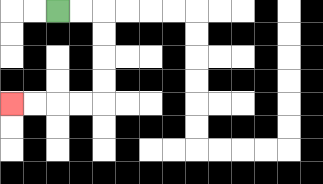{'start': '[2, 0]', 'end': '[0, 4]', 'path_directions': 'R,R,D,D,D,D,L,L,L,L', 'path_coordinates': '[[2, 0], [3, 0], [4, 0], [4, 1], [4, 2], [4, 3], [4, 4], [3, 4], [2, 4], [1, 4], [0, 4]]'}